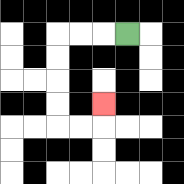{'start': '[5, 1]', 'end': '[4, 4]', 'path_directions': 'L,L,L,D,D,D,D,R,R,U', 'path_coordinates': '[[5, 1], [4, 1], [3, 1], [2, 1], [2, 2], [2, 3], [2, 4], [2, 5], [3, 5], [4, 5], [4, 4]]'}